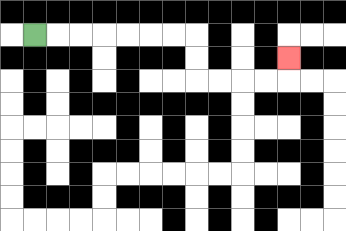{'start': '[1, 1]', 'end': '[12, 2]', 'path_directions': 'R,R,R,R,R,R,R,D,D,R,R,R,R,U', 'path_coordinates': '[[1, 1], [2, 1], [3, 1], [4, 1], [5, 1], [6, 1], [7, 1], [8, 1], [8, 2], [8, 3], [9, 3], [10, 3], [11, 3], [12, 3], [12, 2]]'}